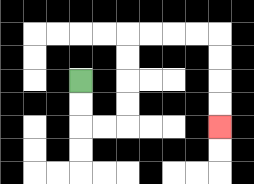{'start': '[3, 3]', 'end': '[9, 5]', 'path_directions': 'D,D,R,R,U,U,U,U,R,R,R,R,D,D,D,D', 'path_coordinates': '[[3, 3], [3, 4], [3, 5], [4, 5], [5, 5], [5, 4], [5, 3], [5, 2], [5, 1], [6, 1], [7, 1], [8, 1], [9, 1], [9, 2], [9, 3], [9, 4], [9, 5]]'}